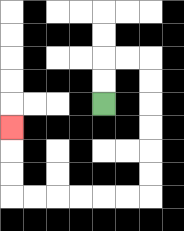{'start': '[4, 4]', 'end': '[0, 5]', 'path_directions': 'U,U,R,R,D,D,D,D,D,D,L,L,L,L,L,L,U,U,U', 'path_coordinates': '[[4, 4], [4, 3], [4, 2], [5, 2], [6, 2], [6, 3], [6, 4], [6, 5], [6, 6], [6, 7], [6, 8], [5, 8], [4, 8], [3, 8], [2, 8], [1, 8], [0, 8], [0, 7], [0, 6], [0, 5]]'}